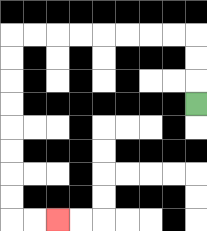{'start': '[8, 4]', 'end': '[2, 9]', 'path_directions': 'U,U,U,L,L,L,L,L,L,L,L,D,D,D,D,D,D,D,D,R,R', 'path_coordinates': '[[8, 4], [8, 3], [8, 2], [8, 1], [7, 1], [6, 1], [5, 1], [4, 1], [3, 1], [2, 1], [1, 1], [0, 1], [0, 2], [0, 3], [0, 4], [0, 5], [0, 6], [0, 7], [0, 8], [0, 9], [1, 9], [2, 9]]'}